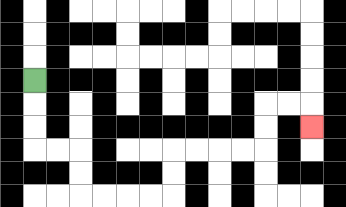{'start': '[1, 3]', 'end': '[13, 5]', 'path_directions': 'D,D,D,R,R,D,D,R,R,R,R,U,U,R,R,R,R,U,U,R,R,D', 'path_coordinates': '[[1, 3], [1, 4], [1, 5], [1, 6], [2, 6], [3, 6], [3, 7], [3, 8], [4, 8], [5, 8], [6, 8], [7, 8], [7, 7], [7, 6], [8, 6], [9, 6], [10, 6], [11, 6], [11, 5], [11, 4], [12, 4], [13, 4], [13, 5]]'}